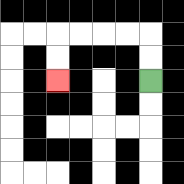{'start': '[6, 3]', 'end': '[2, 3]', 'path_directions': 'U,U,L,L,L,L,D,D', 'path_coordinates': '[[6, 3], [6, 2], [6, 1], [5, 1], [4, 1], [3, 1], [2, 1], [2, 2], [2, 3]]'}